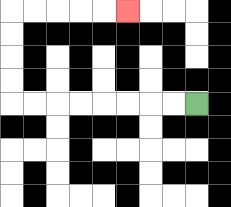{'start': '[8, 4]', 'end': '[5, 0]', 'path_directions': 'L,L,L,L,L,L,L,L,U,U,U,U,R,R,R,R,R', 'path_coordinates': '[[8, 4], [7, 4], [6, 4], [5, 4], [4, 4], [3, 4], [2, 4], [1, 4], [0, 4], [0, 3], [0, 2], [0, 1], [0, 0], [1, 0], [2, 0], [3, 0], [4, 0], [5, 0]]'}